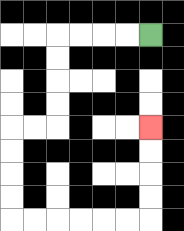{'start': '[6, 1]', 'end': '[6, 5]', 'path_directions': 'L,L,L,L,D,D,D,D,L,L,D,D,D,D,R,R,R,R,R,R,U,U,U,U', 'path_coordinates': '[[6, 1], [5, 1], [4, 1], [3, 1], [2, 1], [2, 2], [2, 3], [2, 4], [2, 5], [1, 5], [0, 5], [0, 6], [0, 7], [0, 8], [0, 9], [1, 9], [2, 9], [3, 9], [4, 9], [5, 9], [6, 9], [6, 8], [6, 7], [6, 6], [6, 5]]'}